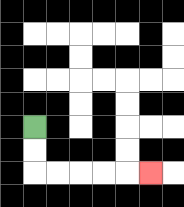{'start': '[1, 5]', 'end': '[6, 7]', 'path_directions': 'D,D,R,R,R,R,R', 'path_coordinates': '[[1, 5], [1, 6], [1, 7], [2, 7], [3, 7], [4, 7], [5, 7], [6, 7]]'}